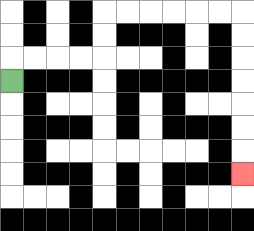{'start': '[0, 3]', 'end': '[10, 7]', 'path_directions': 'U,R,R,R,R,U,U,R,R,R,R,R,R,D,D,D,D,D,D,D', 'path_coordinates': '[[0, 3], [0, 2], [1, 2], [2, 2], [3, 2], [4, 2], [4, 1], [4, 0], [5, 0], [6, 0], [7, 0], [8, 0], [9, 0], [10, 0], [10, 1], [10, 2], [10, 3], [10, 4], [10, 5], [10, 6], [10, 7]]'}